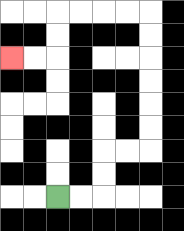{'start': '[2, 8]', 'end': '[0, 2]', 'path_directions': 'R,R,U,U,R,R,U,U,U,U,U,U,L,L,L,L,D,D,L,L', 'path_coordinates': '[[2, 8], [3, 8], [4, 8], [4, 7], [4, 6], [5, 6], [6, 6], [6, 5], [6, 4], [6, 3], [6, 2], [6, 1], [6, 0], [5, 0], [4, 0], [3, 0], [2, 0], [2, 1], [2, 2], [1, 2], [0, 2]]'}